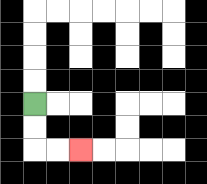{'start': '[1, 4]', 'end': '[3, 6]', 'path_directions': 'D,D,R,R', 'path_coordinates': '[[1, 4], [1, 5], [1, 6], [2, 6], [3, 6]]'}